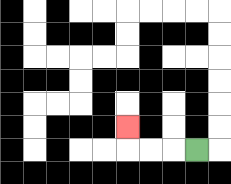{'start': '[8, 6]', 'end': '[5, 5]', 'path_directions': 'L,L,L,U', 'path_coordinates': '[[8, 6], [7, 6], [6, 6], [5, 6], [5, 5]]'}